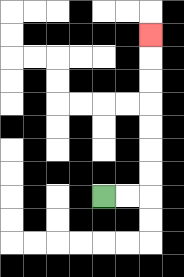{'start': '[4, 8]', 'end': '[6, 1]', 'path_directions': 'R,R,U,U,U,U,U,U,U', 'path_coordinates': '[[4, 8], [5, 8], [6, 8], [6, 7], [6, 6], [6, 5], [6, 4], [6, 3], [6, 2], [6, 1]]'}